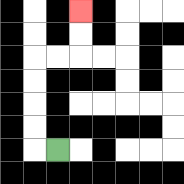{'start': '[2, 6]', 'end': '[3, 0]', 'path_directions': 'L,U,U,U,U,R,R,U,U', 'path_coordinates': '[[2, 6], [1, 6], [1, 5], [1, 4], [1, 3], [1, 2], [2, 2], [3, 2], [3, 1], [3, 0]]'}